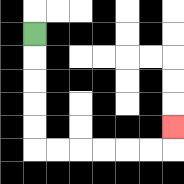{'start': '[1, 1]', 'end': '[7, 5]', 'path_directions': 'D,D,D,D,D,R,R,R,R,R,R,U', 'path_coordinates': '[[1, 1], [1, 2], [1, 3], [1, 4], [1, 5], [1, 6], [2, 6], [3, 6], [4, 6], [5, 6], [6, 6], [7, 6], [7, 5]]'}